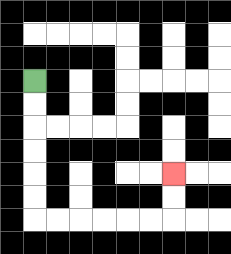{'start': '[1, 3]', 'end': '[7, 7]', 'path_directions': 'D,D,D,D,D,D,R,R,R,R,R,R,U,U', 'path_coordinates': '[[1, 3], [1, 4], [1, 5], [1, 6], [1, 7], [1, 8], [1, 9], [2, 9], [3, 9], [4, 9], [5, 9], [6, 9], [7, 9], [7, 8], [7, 7]]'}